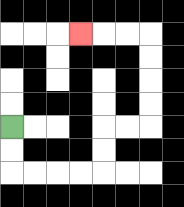{'start': '[0, 5]', 'end': '[3, 1]', 'path_directions': 'D,D,R,R,R,R,U,U,R,R,U,U,U,U,L,L,L', 'path_coordinates': '[[0, 5], [0, 6], [0, 7], [1, 7], [2, 7], [3, 7], [4, 7], [4, 6], [4, 5], [5, 5], [6, 5], [6, 4], [6, 3], [6, 2], [6, 1], [5, 1], [4, 1], [3, 1]]'}